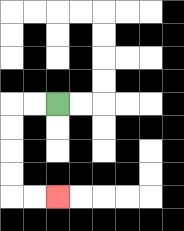{'start': '[2, 4]', 'end': '[2, 8]', 'path_directions': 'L,L,D,D,D,D,R,R', 'path_coordinates': '[[2, 4], [1, 4], [0, 4], [0, 5], [0, 6], [0, 7], [0, 8], [1, 8], [2, 8]]'}